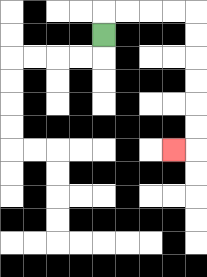{'start': '[4, 1]', 'end': '[7, 6]', 'path_directions': 'U,R,R,R,R,D,D,D,D,D,D,L', 'path_coordinates': '[[4, 1], [4, 0], [5, 0], [6, 0], [7, 0], [8, 0], [8, 1], [8, 2], [8, 3], [8, 4], [8, 5], [8, 6], [7, 6]]'}